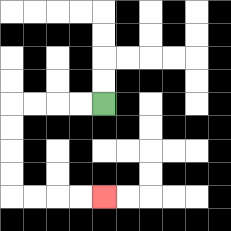{'start': '[4, 4]', 'end': '[4, 8]', 'path_directions': 'L,L,L,L,D,D,D,D,R,R,R,R', 'path_coordinates': '[[4, 4], [3, 4], [2, 4], [1, 4], [0, 4], [0, 5], [0, 6], [0, 7], [0, 8], [1, 8], [2, 8], [3, 8], [4, 8]]'}